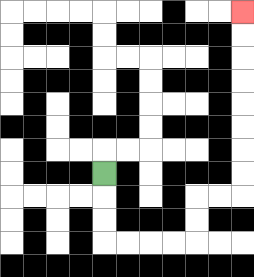{'start': '[4, 7]', 'end': '[10, 0]', 'path_directions': 'D,D,D,R,R,R,R,U,U,R,R,U,U,U,U,U,U,U,U', 'path_coordinates': '[[4, 7], [4, 8], [4, 9], [4, 10], [5, 10], [6, 10], [7, 10], [8, 10], [8, 9], [8, 8], [9, 8], [10, 8], [10, 7], [10, 6], [10, 5], [10, 4], [10, 3], [10, 2], [10, 1], [10, 0]]'}